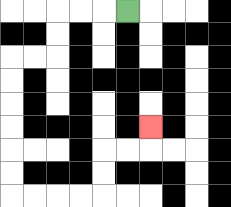{'start': '[5, 0]', 'end': '[6, 5]', 'path_directions': 'L,L,L,D,D,L,L,D,D,D,D,D,D,R,R,R,R,U,U,R,R,U', 'path_coordinates': '[[5, 0], [4, 0], [3, 0], [2, 0], [2, 1], [2, 2], [1, 2], [0, 2], [0, 3], [0, 4], [0, 5], [0, 6], [0, 7], [0, 8], [1, 8], [2, 8], [3, 8], [4, 8], [4, 7], [4, 6], [5, 6], [6, 6], [6, 5]]'}